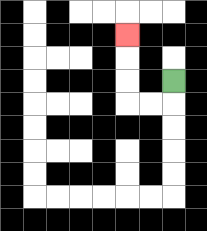{'start': '[7, 3]', 'end': '[5, 1]', 'path_directions': 'D,L,L,U,U,U', 'path_coordinates': '[[7, 3], [7, 4], [6, 4], [5, 4], [5, 3], [5, 2], [5, 1]]'}